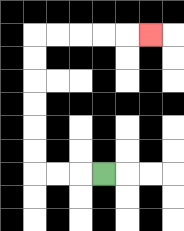{'start': '[4, 7]', 'end': '[6, 1]', 'path_directions': 'L,L,L,U,U,U,U,U,U,R,R,R,R,R', 'path_coordinates': '[[4, 7], [3, 7], [2, 7], [1, 7], [1, 6], [1, 5], [1, 4], [1, 3], [1, 2], [1, 1], [2, 1], [3, 1], [4, 1], [5, 1], [6, 1]]'}